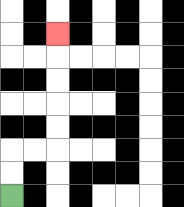{'start': '[0, 8]', 'end': '[2, 1]', 'path_directions': 'U,U,R,R,U,U,U,U,U', 'path_coordinates': '[[0, 8], [0, 7], [0, 6], [1, 6], [2, 6], [2, 5], [2, 4], [2, 3], [2, 2], [2, 1]]'}